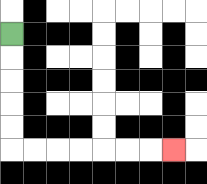{'start': '[0, 1]', 'end': '[7, 6]', 'path_directions': 'D,D,D,D,D,R,R,R,R,R,R,R', 'path_coordinates': '[[0, 1], [0, 2], [0, 3], [0, 4], [0, 5], [0, 6], [1, 6], [2, 6], [3, 6], [4, 6], [5, 6], [6, 6], [7, 6]]'}